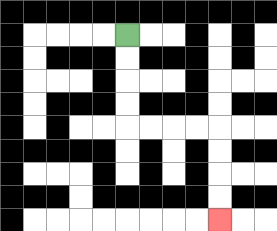{'start': '[5, 1]', 'end': '[9, 9]', 'path_directions': 'D,D,D,D,R,R,R,R,D,D,D,D', 'path_coordinates': '[[5, 1], [5, 2], [5, 3], [5, 4], [5, 5], [6, 5], [7, 5], [8, 5], [9, 5], [9, 6], [9, 7], [9, 8], [9, 9]]'}